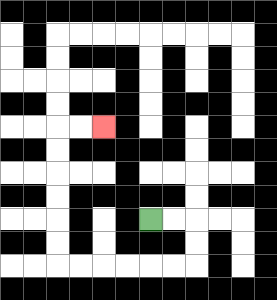{'start': '[6, 9]', 'end': '[4, 5]', 'path_directions': 'R,R,D,D,L,L,L,L,L,L,U,U,U,U,U,U,R,R', 'path_coordinates': '[[6, 9], [7, 9], [8, 9], [8, 10], [8, 11], [7, 11], [6, 11], [5, 11], [4, 11], [3, 11], [2, 11], [2, 10], [2, 9], [2, 8], [2, 7], [2, 6], [2, 5], [3, 5], [4, 5]]'}